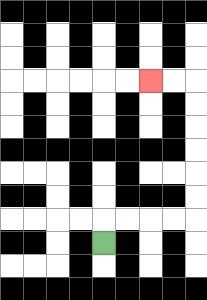{'start': '[4, 10]', 'end': '[6, 3]', 'path_directions': 'U,R,R,R,R,U,U,U,U,U,U,L,L', 'path_coordinates': '[[4, 10], [4, 9], [5, 9], [6, 9], [7, 9], [8, 9], [8, 8], [8, 7], [8, 6], [8, 5], [8, 4], [8, 3], [7, 3], [6, 3]]'}